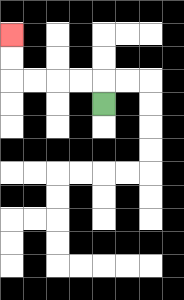{'start': '[4, 4]', 'end': '[0, 1]', 'path_directions': 'U,L,L,L,L,U,U', 'path_coordinates': '[[4, 4], [4, 3], [3, 3], [2, 3], [1, 3], [0, 3], [0, 2], [0, 1]]'}